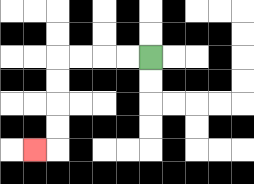{'start': '[6, 2]', 'end': '[1, 6]', 'path_directions': 'L,L,L,L,D,D,D,D,L', 'path_coordinates': '[[6, 2], [5, 2], [4, 2], [3, 2], [2, 2], [2, 3], [2, 4], [2, 5], [2, 6], [1, 6]]'}